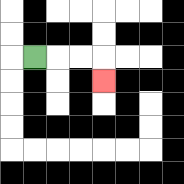{'start': '[1, 2]', 'end': '[4, 3]', 'path_directions': 'R,R,R,D', 'path_coordinates': '[[1, 2], [2, 2], [3, 2], [4, 2], [4, 3]]'}